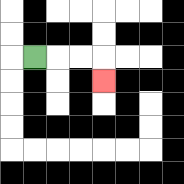{'start': '[1, 2]', 'end': '[4, 3]', 'path_directions': 'R,R,R,D', 'path_coordinates': '[[1, 2], [2, 2], [3, 2], [4, 2], [4, 3]]'}